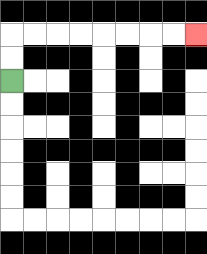{'start': '[0, 3]', 'end': '[8, 1]', 'path_directions': 'U,U,R,R,R,R,R,R,R,R', 'path_coordinates': '[[0, 3], [0, 2], [0, 1], [1, 1], [2, 1], [3, 1], [4, 1], [5, 1], [6, 1], [7, 1], [8, 1]]'}